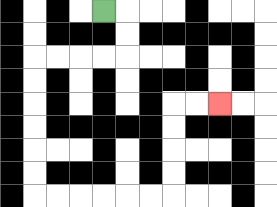{'start': '[4, 0]', 'end': '[9, 4]', 'path_directions': 'R,D,D,L,L,L,L,D,D,D,D,D,D,R,R,R,R,R,R,U,U,U,U,R,R', 'path_coordinates': '[[4, 0], [5, 0], [5, 1], [5, 2], [4, 2], [3, 2], [2, 2], [1, 2], [1, 3], [1, 4], [1, 5], [1, 6], [1, 7], [1, 8], [2, 8], [3, 8], [4, 8], [5, 8], [6, 8], [7, 8], [7, 7], [7, 6], [7, 5], [7, 4], [8, 4], [9, 4]]'}